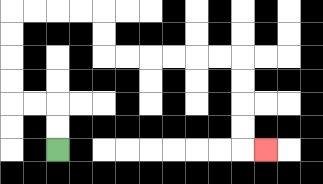{'start': '[2, 6]', 'end': '[11, 6]', 'path_directions': 'U,U,L,L,U,U,U,U,R,R,R,R,D,D,R,R,R,R,R,R,D,D,D,D,R', 'path_coordinates': '[[2, 6], [2, 5], [2, 4], [1, 4], [0, 4], [0, 3], [0, 2], [0, 1], [0, 0], [1, 0], [2, 0], [3, 0], [4, 0], [4, 1], [4, 2], [5, 2], [6, 2], [7, 2], [8, 2], [9, 2], [10, 2], [10, 3], [10, 4], [10, 5], [10, 6], [11, 6]]'}